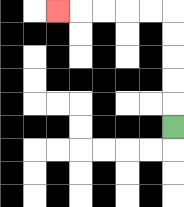{'start': '[7, 5]', 'end': '[2, 0]', 'path_directions': 'U,U,U,U,U,L,L,L,L,L', 'path_coordinates': '[[7, 5], [7, 4], [7, 3], [7, 2], [7, 1], [7, 0], [6, 0], [5, 0], [4, 0], [3, 0], [2, 0]]'}